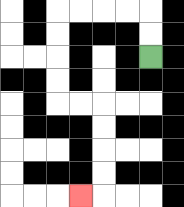{'start': '[6, 2]', 'end': '[3, 8]', 'path_directions': 'U,U,L,L,L,L,D,D,D,D,R,R,D,D,D,D,L', 'path_coordinates': '[[6, 2], [6, 1], [6, 0], [5, 0], [4, 0], [3, 0], [2, 0], [2, 1], [2, 2], [2, 3], [2, 4], [3, 4], [4, 4], [4, 5], [4, 6], [4, 7], [4, 8], [3, 8]]'}